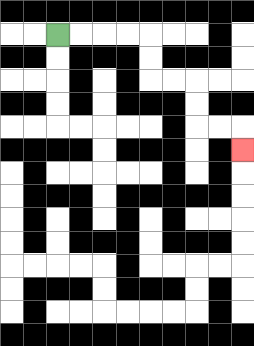{'start': '[2, 1]', 'end': '[10, 6]', 'path_directions': 'R,R,R,R,D,D,R,R,D,D,R,R,D', 'path_coordinates': '[[2, 1], [3, 1], [4, 1], [5, 1], [6, 1], [6, 2], [6, 3], [7, 3], [8, 3], [8, 4], [8, 5], [9, 5], [10, 5], [10, 6]]'}